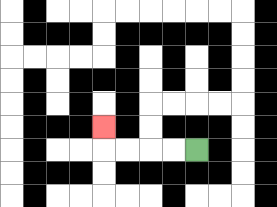{'start': '[8, 6]', 'end': '[4, 5]', 'path_directions': 'L,L,L,L,U', 'path_coordinates': '[[8, 6], [7, 6], [6, 6], [5, 6], [4, 6], [4, 5]]'}